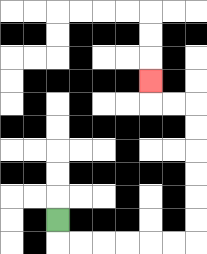{'start': '[2, 9]', 'end': '[6, 3]', 'path_directions': 'D,R,R,R,R,R,R,U,U,U,U,U,U,L,L,U', 'path_coordinates': '[[2, 9], [2, 10], [3, 10], [4, 10], [5, 10], [6, 10], [7, 10], [8, 10], [8, 9], [8, 8], [8, 7], [8, 6], [8, 5], [8, 4], [7, 4], [6, 4], [6, 3]]'}